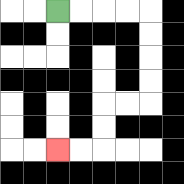{'start': '[2, 0]', 'end': '[2, 6]', 'path_directions': 'R,R,R,R,D,D,D,D,L,L,D,D,L,L', 'path_coordinates': '[[2, 0], [3, 0], [4, 0], [5, 0], [6, 0], [6, 1], [6, 2], [6, 3], [6, 4], [5, 4], [4, 4], [4, 5], [4, 6], [3, 6], [2, 6]]'}